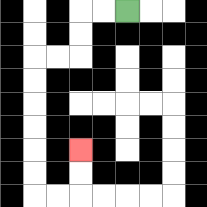{'start': '[5, 0]', 'end': '[3, 6]', 'path_directions': 'L,L,D,D,L,L,D,D,D,D,D,D,R,R,U,U', 'path_coordinates': '[[5, 0], [4, 0], [3, 0], [3, 1], [3, 2], [2, 2], [1, 2], [1, 3], [1, 4], [1, 5], [1, 6], [1, 7], [1, 8], [2, 8], [3, 8], [3, 7], [3, 6]]'}